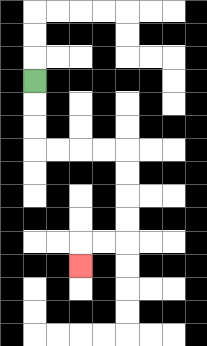{'start': '[1, 3]', 'end': '[3, 11]', 'path_directions': 'D,D,D,R,R,R,R,D,D,D,D,L,L,D', 'path_coordinates': '[[1, 3], [1, 4], [1, 5], [1, 6], [2, 6], [3, 6], [4, 6], [5, 6], [5, 7], [5, 8], [5, 9], [5, 10], [4, 10], [3, 10], [3, 11]]'}